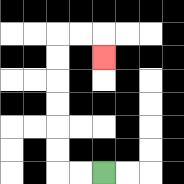{'start': '[4, 7]', 'end': '[4, 2]', 'path_directions': 'L,L,U,U,U,U,U,U,R,R,D', 'path_coordinates': '[[4, 7], [3, 7], [2, 7], [2, 6], [2, 5], [2, 4], [2, 3], [2, 2], [2, 1], [3, 1], [4, 1], [4, 2]]'}